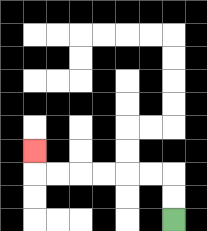{'start': '[7, 9]', 'end': '[1, 6]', 'path_directions': 'U,U,L,L,L,L,L,L,U', 'path_coordinates': '[[7, 9], [7, 8], [7, 7], [6, 7], [5, 7], [4, 7], [3, 7], [2, 7], [1, 7], [1, 6]]'}